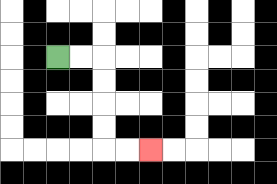{'start': '[2, 2]', 'end': '[6, 6]', 'path_directions': 'R,R,D,D,D,D,R,R', 'path_coordinates': '[[2, 2], [3, 2], [4, 2], [4, 3], [4, 4], [4, 5], [4, 6], [5, 6], [6, 6]]'}